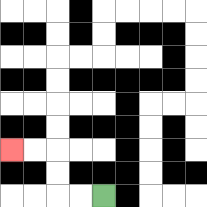{'start': '[4, 8]', 'end': '[0, 6]', 'path_directions': 'L,L,U,U,L,L', 'path_coordinates': '[[4, 8], [3, 8], [2, 8], [2, 7], [2, 6], [1, 6], [0, 6]]'}